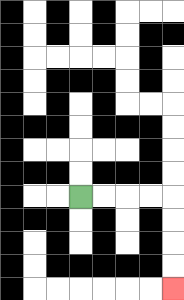{'start': '[3, 8]', 'end': '[7, 12]', 'path_directions': 'R,R,R,R,D,D,D,D', 'path_coordinates': '[[3, 8], [4, 8], [5, 8], [6, 8], [7, 8], [7, 9], [7, 10], [7, 11], [7, 12]]'}